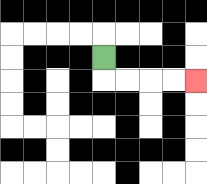{'start': '[4, 2]', 'end': '[8, 3]', 'path_directions': 'D,R,R,R,R', 'path_coordinates': '[[4, 2], [4, 3], [5, 3], [6, 3], [7, 3], [8, 3]]'}